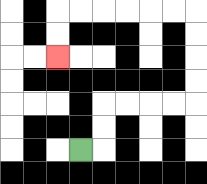{'start': '[3, 6]', 'end': '[2, 2]', 'path_directions': 'R,U,U,R,R,R,R,U,U,U,U,L,L,L,L,L,L,D,D', 'path_coordinates': '[[3, 6], [4, 6], [4, 5], [4, 4], [5, 4], [6, 4], [7, 4], [8, 4], [8, 3], [8, 2], [8, 1], [8, 0], [7, 0], [6, 0], [5, 0], [4, 0], [3, 0], [2, 0], [2, 1], [2, 2]]'}